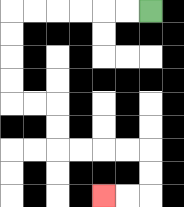{'start': '[6, 0]', 'end': '[4, 8]', 'path_directions': 'L,L,L,L,L,L,D,D,D,D,R,R,D,D,R,R,R,R,D,D,L,L', 'path_coordinates': '[[6, 0], [5, 0], [4, 0], [3, 0], [2, 0], [1, 0], [0, 0], [0, 1], [0, 2], [0, 3], [0, 4], [1, 4], [2, 4], [2, 5], [2, 6], [3, 6], [4, 6], [5, 6], [6, 6], [6, 7], [6, 8], [5, 8], [4, 8]]'}